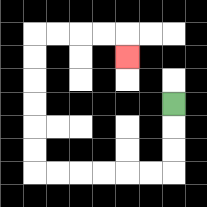{'start': '[7, 4]', 'end': '[5, 2]', 'path_directions': 'D,D,D,L,L,L,L,L,L,U,U,U,U,U,U,R,R,R,R,D', 'path_coordinates': '[[7, 4], [7, 5], [7, 6], [7, 7], [6, 7], [5, 7], [4, 7], [3, 7], [2, 7], [1, 7], [1, 6], [1, 5], [1, 4], [1, 3], [1, 2], [1, 1], [2, 1], [3, 1], [4, 1], [5, 1], [5, 2]]'}